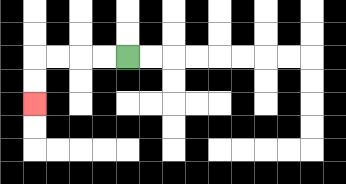{'start': '[5, 2]', 'end': '[1, 4]', 'path_directions': 'L,L,L,L,D,D', 'path_coordinates': '[[5, 2], [4, 2], [3, 2], [2, 2], [1, 2], [1, 3], [1, 4]]'}